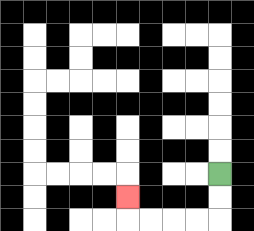{'start': '[9, 7]', 'end': '[5, 8]', 'path_directions': 'D,D,L,L,L,L,U', 'path_coordinates': '[[9, 7], [9, 8], [9, 9], [8, 9], [7, 9], [6, 9], [5, 9], [5, 8]]'}